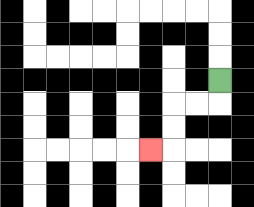{'start': '[9, 3]', 'end': '[6, 6]', 'path_directions': 'D,L,L,D,D,L', 'path_coordinates': '[[9, 3], [9, 4], [8, 4], [7, 4], [7, 5], [7, 6], [6, 6]]'}